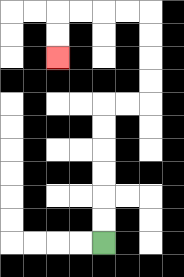{'start': '[4, 10]', 'end': '[2, 2]', 'path_directions': 'U,U,U,U,U,U,R,R,U,U,U,U,L,L,L,L,D,D', 'path_coordinates': '[[4, 10], [4, 9], [4, 8], [4, 7], [4, 6], [4, 5], [4, 4], [5, 4], [6, 4], [6, 3], [6, 2], [6, 1], [6, 0], [5, 0], [4, 0], [3, 0], [2, 0], [2, 1], [2, 2]]'}